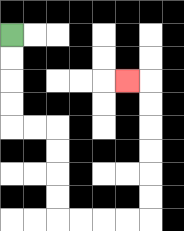{'start': '[0, 1]', 'end': '[5, 3]', 'path_directions': 'D,D,D,D,R,R,D,D,D,D,R,R,R,R,U,U,U,U,U,U,L', 'path_coordinates': '[[0, 1], [0, 2], [0, 3], [0, 4], [0, 5], [1, 5], [2, 5], [2, 6], [2, 7], [2, 8], [2, 9], [3, 9], [4, 9], [5, 9], [6, 9], [6, 8], [6, 7], [6, 6], [6, 5], [6, 4], [6, 3], [5, 3]]'}